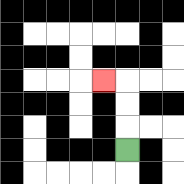{'start': '[5, 6]', 'end': '[4, 3]', 'path_directions': 'U,U,U,L', 'path_coordinates': '[[5, 6], [5, 5], [5, 4], [5, 3], [4, 3]]'}